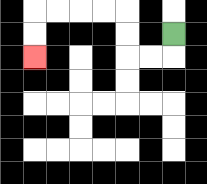{'start': '[7, 1]', 'end': '[1, 2]', 'path_directions': 'D,L,L,U,U,L,L,L,L,D,D', 'path_coordinates': '[[7, 1], [7, 2], [6, 2], [5, 2], [5, 1], [5, 0], [4, 0], [3, 0], [2, 0], [1, 0], [1, 1], [1, 2]]'}